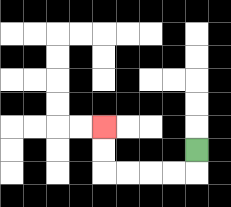{'start': '[8, 6]', 'end': '[4, 5]', 'path_directions': 'D,L,L,L,L,U,U', 'path_coordinates': '[[8, 6], [8, 7], [7, 7], [6, 7], [5, 7], [4, 7], [4, 6], [4, 5]]'}